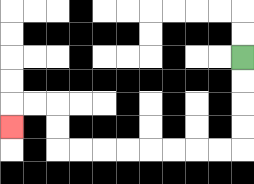{'start': '[10, 2]', 'end': '[0, 5]', 'path_directions': 'D,D,D,D,L,L,L,L,L,L,L,L,U,U,L,L,D', 'path_coordinates': '[[10, 2], [10, 3], [10, 4], [10, 5], [10, 6], [9, 6], [8, 6], [7, 6], [6, 6], [5, 6], [4, 6], [3, 6], [2, 6], [2, 5], [2, 4], [1, 4], [0, 4], [0, 5]]'}